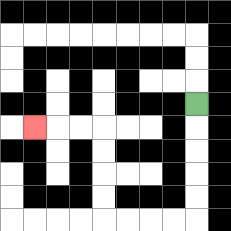{'start': '[8, 4]', 'end': '[1, 5]', 'path_directions': 'D,D,D,D,D,L,L,L,L,U,U,U,U,L,L,L', 'path_coordinates': '[[8, 4], [8, 5], [8, 6], [8, 7], [8, 8], [8, 9], [7, 9], [6, 9], [5, 9], [4, 9], [4, 8], [4, 7], [4, 6], [4, 5], [3, 5], [2, 5], [1, 5]]'}